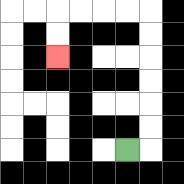{'start': '[5, 6]', 'end': '[2, 2]', 'path_directions': 'R,U,U,U,U,U,U,L,L,L,L,D,D', 'path_coordinates': '[[5, 6], [6, 6], [6, 5], [6, 4], [6, 3], [6, 2], [6, 1], [6, 0], [5, 0], [4, 0], [3, 0], [2, 0], [2, 1], [2, 2]]'}